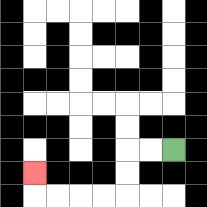{'start': '[7, 6]', 'end': '[1, 7]', 'path_directions': 'L,L,D,D,L,L,L,L,U', 'path_coordinates': '[[7, 6], [6, 6], [5, 6], [5, 7], [5, 8], [4, 8], [3, 8], [2, 8], [1, 8], [1, 7]]'}